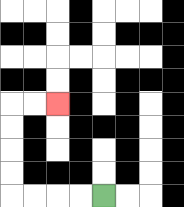{'start': '[4, 8]', 'end': '[2, 4]', 'path_directions': 'L,L,L,L,U,U,U,U,R,R', 'path_coordinates': '[[4, 8], [3, 8], [2, 8], [1, 8], [0, 8], [0, 7], [0, 6], [0, 5], [0, 4], [1, 4], [2, 4]]'}